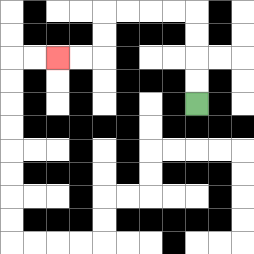{'start': '[8, 4]', 'end': '[2, 2]', 'path_directions': 'U,U,U,U,L,L,L,L,D,D,L,L', 'path_coordinates': '[[8, 4], [8, 3], [8, 2], [8, 1], [8, 0], [7, 0], [6, 0], [5, 0], [4, 0], [4, 1], [4, 2], [3, 2], [2, 2]]'}